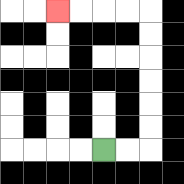{'start': '[4, 6]', 'end': '[2, 0]', 'path_directions': 'R,R,U,U,U,U,U,U,L,L,L,L', 'path_coordinates': '[[4, 6], [5, 6], [6, 6], [6, 5], [6, 4], [6, 3], [6, 2], [6, 1], [6, 0], [5, 0], [4, 0], [3, 0], [2, 0]]'}